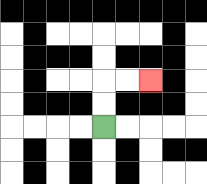{'start': '[4, 5]', 'end': '[6, 3]', 'path_directions': 'U,U,R,R', 'path_coordinates': '[[4, 5], [4, 4], [4, 3], [5, 3], [6, 3]]'}